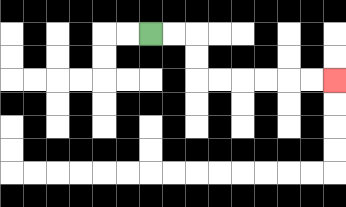{'start': '[6, 1]', 'end': '[14, 3]', 'path_directions': 'R,R,D,D,R,R,R,R,R,R', 'path_coordinates': '[[6, 1], [7, 1], [8, 1], [8, 2], [8, 3], [9, 3], [10, 3], [11, 3], [12, 3], [13, 3], [14, 3]]'}